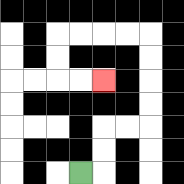{'start': '[3, 7]', 'end': '[4, 3]', 'path_directions': 'R,U,U,R,R,U,U,U,U,L,L,L,L,D,D,R,R', 'path_coordinates': '[[3, 7], [4, 7], [4, 6], [4, 5], [5, 5], [6, 5], [6, 4], [6, 3], [6, 2], [6, 1], [5, 1], [4, 1], [3, 1], [2, 1], [2, 2], [2, 3], [3, 3], [4, 3]]'}